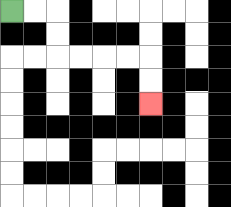{'start': '[0, 0]', 'end': '[6, 4]', 'path_directions': 'R,R,D,D,R,R,R,R,D,D', 'path_coordinates': '[[0, 0], [1, 0], [2, 0], [2, 1], [2, 2], [3, 2], [4, 2], [5, 2], [6, 2], [6, 3], [6, 4]]'}